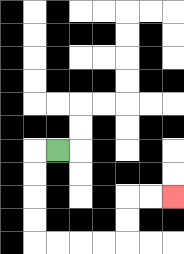{'start': '[2, 6]', 'end': '[7, 8]', 'path_directions': 'L,D,D,D,D,R,R,R,R,U,U,R,R', 'path_coordinates': '[[2, 6], [1, 6], [1, 7], [1, 8], [1, 9], [1, 10], [2, 10], [3, 10], [4, 10], [5, 10], [5, 9], [5, 8], [6, 8], [7, 8]]'}